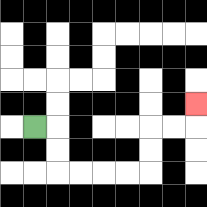{'start': '[1, 5]', 'end': '[8, 4]', 'path_directions': 'R,D,D,R,R,R,R,U,U,R,R,U', 'path_coordinates': '[[1, 5], [2, 5], [2, 6], [2, 7], [3, 7], [4, 7], [5, 7], [6, 7], [6, 6], [6, 5], [7, 5], [8, 5], [8, 4]]'}